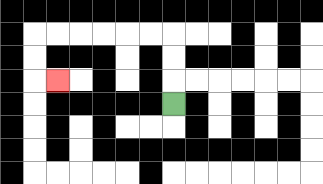{'start': '[7, 4]', 'end': '[2, 3]', 'path_directions': 'U,U,U,L,L,L,L,L,L,D,D,R', 'path_coordinates': '[[7, 4], [7, 3], [7, 2], [7, 1], [6, 1], [5, 1], [4, 1], [3, 1], [2, 1], [1, 1], [1, 2], [1, 3], [2, 3]]'}